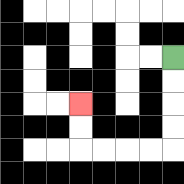{'start': '[7, 2]', 'end': '[3, 4]', 'path_directions': 'D,D,D,D,L,L,L,L,U,U', 'path_coordinates': '[[7, 2], [7, 3], [7, 4], [7, 5], [7, 6], [6, 6], [5, 6], [4, 6], [3, 6], [3, 5], [3, 4]]'}